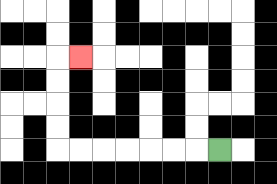{'start': '[9, 6]', 'end': '[3, 2]', 'path_directions': 'L,L,L,L,L,L,L,U,U,U,U,R', 'path_coordinates': '[[9, 6], [8, 6], [7, 6], [6, 6], [5, 6], [4, 6], [3, 6], [2, 6], [2, 5], [2, 4], [2, 3], [2, 2], [3, 2]]'}